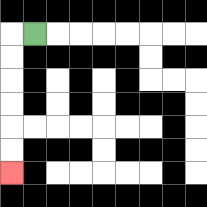{'start': '[1, 1]', 'end': '[0, 7]', 'path_directions': 'L,D,D,D,D,D,D', 'path_coordinates': '[[1, 1], [0, 1], [0, 2], [0, 3], [0, 4], [0, 5], [0, 6], [0, 7]]'}